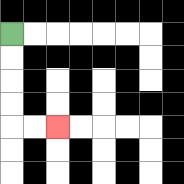{'start': '[0, 1]', 'end': '[2, 5]', 'path_directions': 'D,D,D,D,R,R', 'path_coordinates': '[[0, 1], [0, 2], [0, 3], [0, 4], [0, 5], [1, 5], [2, 5]]'}